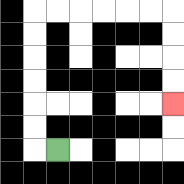{'start': '[2, 6]', 'end': '[7, 4]', 'path_directions': 'L,U,U,U,U,U,U,R,R,R,R,R,R,D,D,D,D', 'path_coordinates': '[[2, 6], [1, 6], [1, 5], [1, 4], [1, 3], [1, 2], [1, 1], [1, 0], [2, 0], [3, 0], [4, 0], [5, 0], [6, 0], [7, 0], [7, 1], [7, 2], [7, 3], [7, 4]]'}